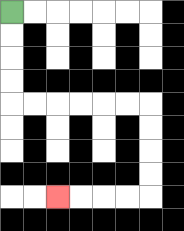{'start': '[0, 0]', 'end': '[2, 8]', 'path_directions': 'D,D,D,D,R,R,R,R,R,R,D,D,D,D,L,L,L,L', 'path_coordinates': '[[0, 0], [0, 1], [0, 2], [0, 3], [0, 4], [1, 4], [2, 4], [3, 4], [4, 4], [5, 4], [6, 4], [6, 5], [6, 6], [6, 7], [6, 8], [5, 8], [4, 8], [3, 8], [2, 8]]'}